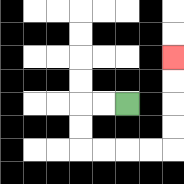{'start': '[5, 4]', 'end': '[7, 2]', 'path_directions': 'L,L,D,D,R,R,R,R,U,U,U,U', 'path_coordinates': '[[5, 4], [4, 4], [3, 4], [3, 5], [3, 6], [4, 6], [5, 6], [6, 6], [7, 6], [7, 5], [7, 4], [7, 3], [7, 2]]'}